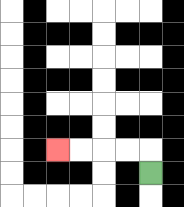{'start': '[6, 7]', 'end': '[2, 6]', 'path_directions': 'U,L,L,L,L', 'path_coordinates': '[[6, 7], [6, 6], [5, 6], [4, 6], [3, 6], [2, 6]]'}